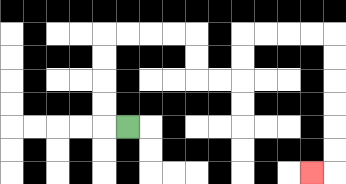{'start': '[5, 5]', 'end': '[13, 7]', 'path_directions': 'L,U,U,U,U,R,R,R,R,D,D,R,R,U,U,R,R,R,R,D,D,D,D,D,D,L', 'path_coordinates': '[[5, 5], [4, 5], [4, 4], [4, 3], [4, 2], [4, 1], [5, 1], [6, 1], [7, 1], [8, 1], [8, 2], [8, 3], [9, 3], [10, 3], [10, 2], [10, 1], [11, 1], [12, 1], [13, 1], [14, 1], [14, 2], [14, 3], [14, 4], [14, 5], [14, 6], [14, 7], [13, 7]]'}